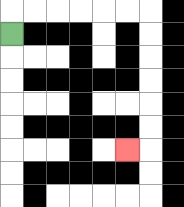{'start': '[0, 1]', 'end': '[5, 6]', 'path_directions': 'U,R,R,R,R,R,R,D,D,D,D,D,D,L', 'path_coordinates': '[[0, 1], [0, 0], [1, 0], [2, 0], [3, 0], [4, 0], [5, 0], [6, 0], [6, 1], [6, 2], [6, 3], [6, 4], [6, 5], [6, 6], [5, 6]]'}